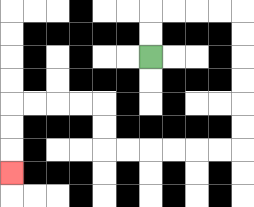{'start': '[6, 2]', 'end': '[0, 7]', 'path_directions': 'U,U,R,R,R,R,D,D,D,D,D,D,L,L,L,L,L,L,U,U,L,L,L,L,D,D,D', 'path_coordinates': '[[6, 2], [6, 1], [6, 0], [7, 0], [8, 0], [9, 0], [10, 0], [10, 1], [10, 2], [10, 3], [10, 4], [10, 5], [10, 6], [9, 6], [8, 6], [7, 6], [6, 6], [5, 6], [4, 6], [4, 5], [4, 4], [3, 4], [2, 4], [1, 4], [0, 4], [0, 5], [0, 6], [0, 7]]'}